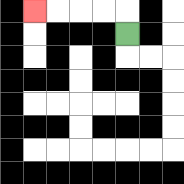{'start': '[5, 1]', 'end': '[1, 0]', 'path_directions': 'U,L,L,L,L', 'path_coordinates': '[[5, 1], [5, 0], [4, 0], [3, 0], [2, 0], [1, 0]]'}